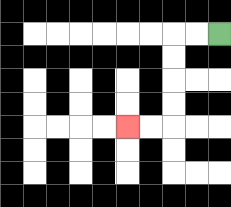{'start': '[9, 1]', 'end': '[5, 5]', 'path_directions': 'L,L,D,D,D,D,L,L', 'path_coordinates': '[[9, 1], [8, 1], [7, 1], [7, 2], [7, 3], [7, 4], [7, 5], [6, 5], [5, 5]]'}